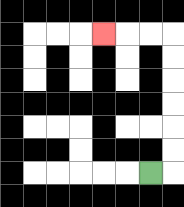{'start': '[6, 7]', 'end': '[4, 1]', 'path_directions': 'R,U,U,U,U,U,U,L,L,L', 'path_coordinates': '[[6, 7], [7, 7], [7, 6], [7, 5], [7, 4], [7, 3], [7, 2], [7, 1], [6, 1], [5, 1], [4, 1]]'}